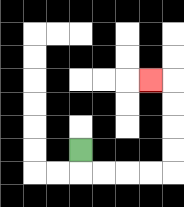{'start': '[3, 6]', 'end': '[6, 3]', 'path_directions': 'D,R,R,R,R,U,U,U,U,L', 'path_coordinates': '[[3, 6], [3, 7], [4, 7], [5, 7], [6, 7], [7, 7], [7, 6], [7, 5], [7, 4], [7, 3], [6, 3]]'}